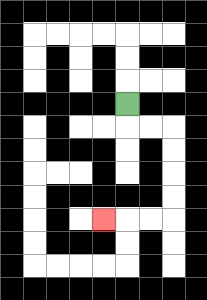{'start': '[5, 4]', 'end': '[4, 9]', 'path_directions': 'D,R,R,D,D,D,D,L,L,L', 'path_coordinates': '[[5, 4], [5, 5], [6, 5], [7, 5], [7, 6], [7, 7], [7, 8], [7, 9], [6, 9], [5, 9], [4, 9]]'}